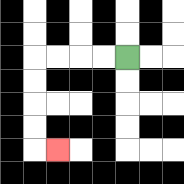{'start': '[5, 2]', 'end': '[2, 6]', 'path_directions': 'L,L,L,L,D,D,D,D,R', 'path_coordinates': '[[5, 2], [4, 2], [3, 2], [2, 2], [1, 2], [1, 3], [1, 4], [1, 5], [1, 6], [2, 6]]'}